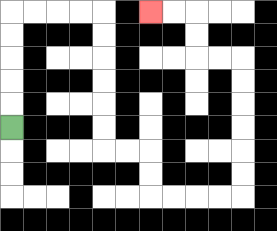{'start': '[0, 5]', 'end': '[6, 0]', 'path_directions': 'U,U,U,U,U,R,R,R,R,D,D,D,D,D,D,R,R,D,D,R,R,R,R,U,U,U,U,U,U,L,L,U,U,L,L', 'path_coordinates': '[[0, 5], [0, 4], [0, 3], [0, 2], [0, 1], [0, 0], [1, 0], [2, 0], [3, 0], [4, 0], [4, 1], [4, 2], [4, 3], [4, 4], [4, 5], [4, 6], [5, 6], [6, 6], [6, 7], [6, 8], [7, 8], [8, 8], [9, 8], [10, 8], [10, 7], [10, 6], [10, 5], [10, 4], [10, 3], [10, 2], [9, 2], [8, 2], [8, 1], [8, 0], [7, 0], [6, 0]]'}